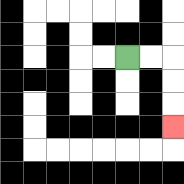{'start': '[5, 2]', 'end': '[7, 5]', 'path_directions': 'R,R,D,D,D', 'path_coordinates': '[[5, 2], [6, 2], [7, 2], [7, 3], [7, 4], [7, 5]]'}